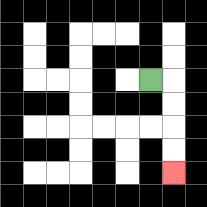{'start': '[6, 3]', 'end': '[7, 7]', 'path_directions': 'R,D,D,D,D', 'path_coordinates': '[[6, 3], [7, 3], [7, 4], [7, 5], [7, 6], [7, 7]]'}